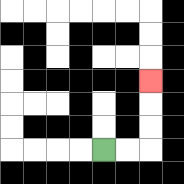{'start': '[4, 6]', 'end': '[6, 3]', 'path_directions': 'R,R,U,U,U', 'path_coordinates': '[[4, 6], [5, 6], [6, 6], [6, 5], [6, 4], [6, 3]]'}